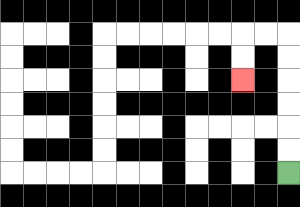{'start': '[12, 7]', 'end': '[10, 3]', 'path_directions': 'U,U,U,U,U,U,L,L,D,D', 'path_coordinates': '[[12, 7], [12, 6], [12, 5], [12, 4], [12, 3], [12, 2], [12, 1], [11, 1], [10, 1], [10, 2], [10, 3]]'}